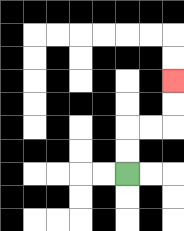{'start': '[5, 7]', 'end': '[7, 3]', 'path_directions': 'U,U,R,R,U,U', 'path_coordinates': '[[5, 7], [5, 6], [5, 5], [6, 5], [7, 5], [7, 4], [7, 3]]'}